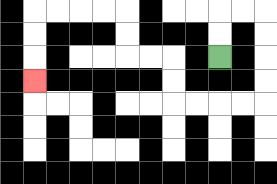{'start': '[9, 2]', 'end': '[1, 3]', 'path_directions': 'U,U,R,R,D,D,D,D,L,L,L,L,U,U,L,L,U,U,L,L,L,L,D,D,D', 'path_coordinates': '[[9, 2], [9, 1], [9, 0], [10, 0], [11, 0], [11, 1], [11, 2], [11, 3], [11, 4], [10, 4], [9, 4], [8, 4], [7, 4], [7, 3], [7, 2], [6, 2], [5, 2], [5, 1], [5, 0], [4, 0], [3, 0], [2, 0], [1, 0], [1, 1], [1, 2], [1, 3]]'}